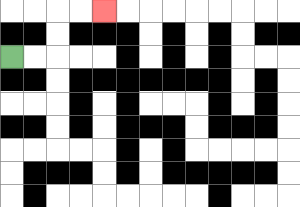{'start': '[0, 2]', 'end': '[4, 0]', 'path_directions': 'R,R,U,U,R,R', 'path_coordinates': '[[0, 2], [1, 2], [2, 2], [2, 1], [2, 0], [3, 0], [4, 0]]'}